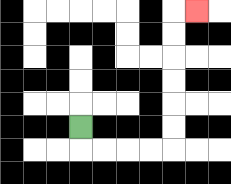{'start': '[3, 5]', 'end': '[8, 0]', 'path_directions': 'D,R,R,R,R,U,U,U,U,U,U,R', 'path_coordinates': '[[3, 5], [3, 6], [4, 6], [5, 6], [6, 6], [7, 6], [7, 5], [7, 4], [7, 3], [7, 2], [7, 1], [7, 0], [8, 0]]'}